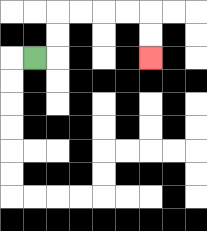{'start': '[1, 2]', 'end': '[6, 2]', 'path_directions': 'R,U,U,R,R,R,R,D,D', 'path_coordinates': '[[1, 2], [2, 2], [2, 1], [2, 0], [3, 0], [4, 0], [5, 0], [6, 0], [6, 1], [6, 2]]'}